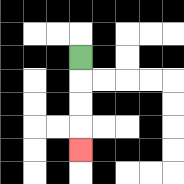{'start': '[3, 2]', 'end': '[3, 6]', 'path_directions': 'D,D,D,D', 'path_coordinates': '[[3, 2], [3, 3], [3, 4], [3, 5], [3, 6]]'}